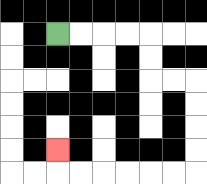{'start': '[2, 1]', 'end': '[2, 6]', 'path_directions': 'R,R,R,R,D,D,R,R,D,D,D,D,L,L,L,L,L,L,U', 'path_coordinates': '[[2, 1], [3, 1], [4, 1], [5, 1], [6, 1], [6, 2], [6, 3], [7, 3], [8, 3], [8, 4], [8, 5], [8, 6], [8, 7], [7, 7], [6, 7], [5, 7], [4, 7], [3, 7], [2, 7], [2, 6]]'}